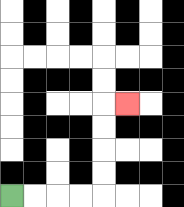{'start': '[0, 8]', 'end': '[5, 4]', 'path_directions': 'R,R,R,R,U,U,U,U,R', 'path_coordinates': '[[0, 8], [1, 8], [2, 8], [3, 8], [4, 8], [4, 7], [4, 6], [4, 5], [4, 4], [5, 4]]'}